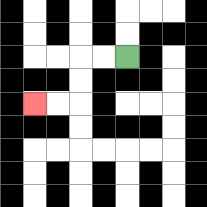{'start': '[5, 2]', 'end': '[1, 4]', 'path_directions': 'L,L,D,D,L,L', 'path_coordinates': '[[5, 2], [4, 2], [3, 2], [3, 3], [3, 4], [2, 4], [1, 4]]'}